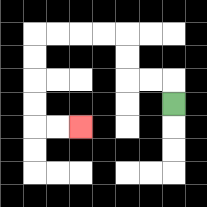{'start': '[7, 4]', 'end': '[3, 5]', 'path_directions': 'U,L,L,U,U,L,L,L,L,D,D,D,D,R,R', 'path_coordinates': '[[7, 4], [7, 3], [6, 3], [5, 3], [5, 2], [5, 1], [4, 1], [3, 1], [2, 1], [1, 1], [1, 2], [1, 3], [1, 4], [1, 5], [2, 5], [3, 5]]'}